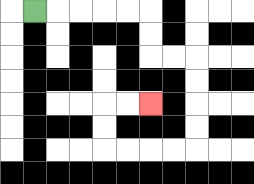{'start': '[1, 0]', 'end': '[6, 4]', 'path_directions': 'R,R,R,R,R,D,D,R,R,D,D,D,D,L,L,L,L,U,U,R,R', 'path_coordinates': '[[1, 0], [2, 0], [3, 0], [4, 0], [5, 0], [6, 0], [6, 1], [6, 2], [7, 2], [8, 2], [8, 3], [8, 4], [8, 5], [8, 6], [7, 6], [6, 6], [5, 6], [4, 6], [4, 5], [4, 4], [5, 4], [6, 4]]'}